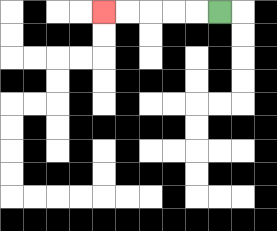{'start': '[9, 0]', 'end': '[4, 0]', 'path_directions': 'L,L,L,L,L', 'path_coordinates': '[[9, 0], [8, 0], [7, 0], [6, 0], [5, 0], [4, 0]]'}